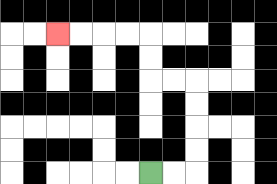{'start': '[6, 7]', 'end': '[2, 1]', 'path_directions': 'R,R,U,U,U,U,L,L,U,U,L,L,L,L', 'path_coordinates': '[[6, 7], [7, 7], [8, 7], [8, 6], [8, 5], [8, 4], [8, 3], [7, 3], [6, 3], [6, 2], [6, 1], [5, 1], [4, 1], [3, 1], [2, 1]]'}